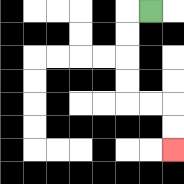{'start': '[6, 0]', 'end': '[7, 6]', 'path_directions': 'L,D,D,D,D,R,R,D,D', 'path_coordinates': '[[6, 0], [5, 0], [5, 1], [5, 2], [5, 3], [5, 4], [6, 4], [7, 4], [7, 5], [7, 6]]'}